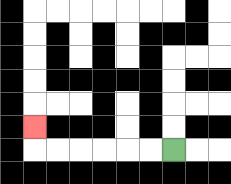{'start': '[7, 6]', 'end': '[1, 5]', 'path_directions': 'L,L,L,L,L,L,U', 'path_coordinates': '[[7, 6], [6, 6], [5, 6], [4, 6], [3, 6], [2, 6], [1, 6], [1, 5]]'}